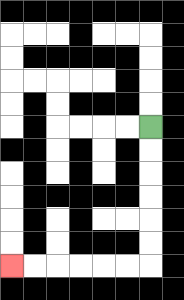{'start': '[6, 5]', 'end': '[0, 11]', 'path_directions': 'D,D,D,D,D,D,L,L,L,L,L,L', 'path_coordinates': '[[6, 5], [6, 6], [6, 7], [6, 8], [6, 9], [6, 10], [6, 11], [5, 11], [4, 11], [3, 11], [2, 11], [1, 11], [0, 11]]'}